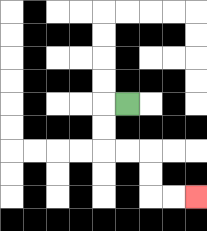{'start': '[5, 4]', 'end': '[8, 8]', 'path_directions': 'L,D,D,R,R,D,D,R,R', 'path_coordinates': '[[5, 4], [4, 4], [4, 5], [4, 6], [5, 6], [6, 6], [6, 7], [6, 8], [7, 8], [8, 8]]'}